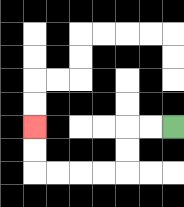{'start': '[7, 5]', 'end': '[1, 5]', 'path_directions': 'L,L,D,D,L,L,L,L,U,U', 'path_coordinates': '[[7, 5], [6, 5], [5, 5], [5, 6], [5, 7], [4, 7], [3, 7], [2, 7], [1, 7], [1, 6], [1, 5]]'}